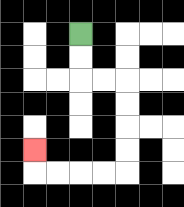{'start': '[3, 1]', 'end': '[1, 6]', 'path_directions': 'D,D,R,R,D,D,D,D,L,L,L,L,U', 'path_coordinates': '[[3, 1], [3, 2], [3, 3], [4, 3], [5, 3], [5, 4], [5, 5], [5, 6], [5, 7], [4, 7], [3, 7], [2, 7], [1, 7], [1, 6]]'}